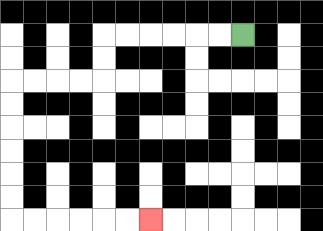{'start': '[10, 1]', 'end': '[6, 9]', 'path_directions': 'L,L,L,L,L,L,D,D,L,L,L,L,D,D,D,D,D,D,R,R,R,R,R,R', 'path_coordinates': '[[10, 1], [9, 1], [8, 1], [7, 1], [6, 1], [5, 1], [4, 1], [4, 2], [4, 3], [3, 3], [2, 3], [1, 3], [0, 3], [0, 4], [0, 5], [0, 6], [0, 7], [0, 8], [0, 9], [1, 9], [2, 9], [3, 9], [4, 9], [5, 9], [6, 9]]'}